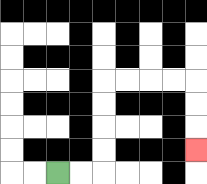{'start': '[2, 7]', 'end': '[8, 6]', 'path_directions': 'R,R,U,U,U,U,R,R,R,R,D,D,D', 'path_coordinates': '[[2, 7], [3, 7], [4, 7], [4, 6], [4, 5], [4, 4], [4, 3], [5, 3], [6, 3], [7, 3], [8, 3], [8, 4], [8, 5], [8, 6]]'}